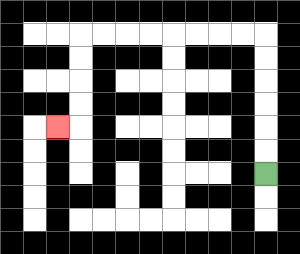{'start': '[11, 7]', 'end': '[2, 5]', 'path_directions': 'U,U,U,U,U,U,L,L,L,L,L,L,L,L,D,D,D,D,L', 'path_coordinates': '[[11, 7], [11, 6], [11, 5], [11, 4], [11, 3], [11, 2], [11, 1], [10, 1], [9, 1], [8, 1], [7, 1], [6, 1], [5, 1], [4, 1], [3, 1], [3, 2], [3, 3], [3, 4], [3, 5], [2, 5]]'}